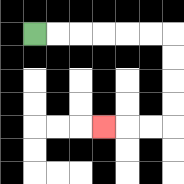{'start': '[1, 1]', 'end': '[4, 5]', 'path_directions': 'R,R,R,R,R,R,D,D,D,D,L,L,L', 'path_coordinates': '[[1, 1], [2, 1], [3, 1], [4, 1], [5, 1], [6, 1], [7, 1], [7, 2], [7, 3], [7, 4], [7, 5], [6, 5], [5, 5], [4, 5]]'}